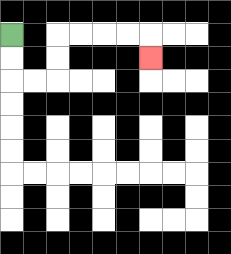{'start': '[0, 1]', 'end': '[6, 2]', 'path_directions': 'D,D,R,R,U,U,R,R,R,R,D', 'path_coordinates': '[[0, 1], [0, 2], [0, 3], [1, 3], [2, 3], [2, 2], [2, 1], [3, 1], [4, 1], [5, 1], [6, 1], [6, 2]]'}